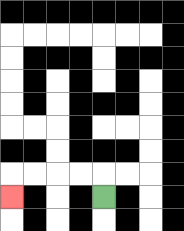{'start': '[4, 8]', 'end': '[0, 8]', 'path_directions': 'U,L,L,L,L,D', 'path_coordinates': '[[4, 8], [4, 7], [3, 7], [2, 7], [1, 7], [0, 7], [0, 8]]'}